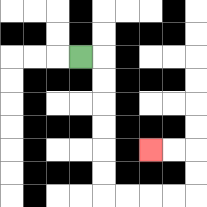{'start': '[3, 2]', 'end': '[6, 6]', 'path_directions': 'R,D,D,D,D,D,D,R,R,R,R,U,U,L,L', 'path_coordinates': '[[3, 2], [4, 2], [4, 3], [4, 4], [4, 5], [4, 6], [4, 7], [4, 8], [5, 8], [6, 8], [7, 8], [8, 8], [8, 7], [8, 6], [7, 6], [6, 6]]'}